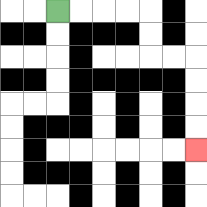{'start': '[2, 0]', 'end': '[8, 6]', 'path_directions': 'R,R,R,R,D,D,R,R,D,D,D,D', 'path_coordinates': '[[2, 0], [3, 0], [4, 0], [5, 0], [6, 0], [6, 1], [6, 2], [7, 2], [8, 2], [8, 3], [8, 4], [8, 5], [8, 6]]'}